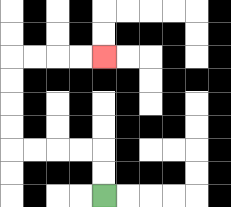{'start': '[4, 8]', 'end': '[4, 2]', 'path_directions': 'U,U,L,L,L,L,U,U,U,U,R,R,R,R', 'path_coordinates': '[[4, 8], [4, 7], [4, 6], [3, 6], [2, 6], [1, 6], [0, 6], [0, 5], [0, 4], [0, 3], [0, 2], [1, 2], [2, 2], [3, 2], [4, 2]]'}